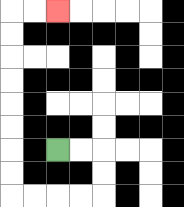{'start': '[2, 6]', 'end': '[2, 0]', 'path_directions': 'R,R,D,D,L,L,L,L,U,U,U,U,U,U,U,U,R,R', 'path_coordinates': '[[2, 6], [3, 6], [4, 6], [4, 7], [4, 8], [3, 8], [2, 8], [1, 8], [0, 8], [0, 7], [0, 6], [0, 5], [0, 4], [0, 3], [0, 2], [0, 1], [0, 0], [1, 0], [2, 0]]'}